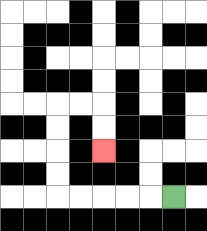{'start': '[7, 8]', 'end': '[4, 6]', 'path_directions': 'L,L,L,L,L,U,U,U,U,R,R,D,D', 'path_coordinates': '[[7, 8], [6, 8], [5, 8], [4, 8], [3, 8], [2, 8], [2, 7], [2, 6], [2, 5], [2, 4], [3, 4], [4, 4], [4, 5], [4, 6]]'}